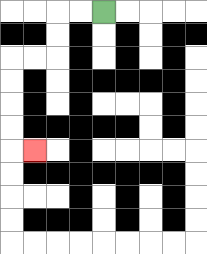{'start': '[4, 0]', 'end': '[1, 6]', 'path_directions': 'L,L,D,D,L,L,D,D,D,D,R', 'path_coordinates': '[[4, 0], [3, 0], [2, 0], [2, 1], [2, 2], [1, 2], [0, 2], [0, 3], [0, 4], [0, 5], [0, 6], [1, 6]]'}